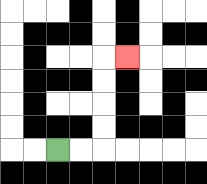{'start': '[2, 6]', 'end': '[5, 2]', 'path_directions': 'R,R,U,U,U,U,R', 'path_coordinates': '[[2, 6], [3, 6], [4, 6], [4, 5], [4, 4], [4, 3], [4, 2], [5, 2]]'}